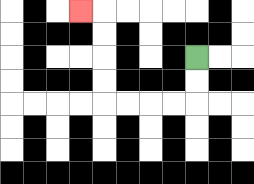{'start': '[8, 2]', 'end': '[3, 0]', 'path_directions': 'D,D,L,L,L,L,U,U,U,U,L', 'path_coordinates': '[[8, 2], [8, 3], [8, 4], [7, 4], [6, 4], [5, 4], [4, 4], [4, 3], [4, 2], [4, 1], [4, 0], [3, 0]]'}